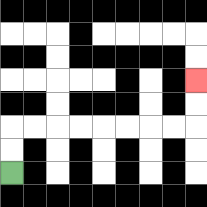{'start': '[0, 7]', 'end': '[8, 3]', 'path_directions': 'U,U,R,R,R,R,R,R,R,R,U,U', 'path_coordinates': '[[0, 7], [0, 6], [0, 5], [1, 5], [2, 5], [3, 5], [4, 5], [5, 5], [6, 5], [7, 5], [8, 5], [8, 4], [8, 3]]'}